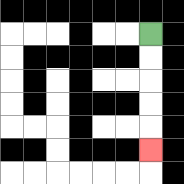{'start': '[6, 1]', 'end': '[6, 6]', 'path_directions': 'D,D,D,D,D', 'path_coordinates': '[[6, 1], [6, 2], [6, 3], [6, 4], [6, 5], [6, 6]]'}